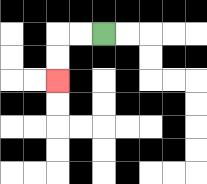{'start': '[4, 1]', 'end': '[2, 3]', 'path_directions': 'L,L,D,D', 'path_coordinates': '[[4, 1], [3, 1], [2, 1], [2, 2], [2, 3]]'}